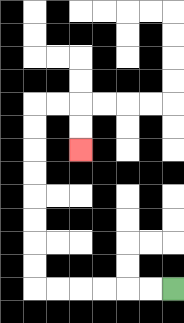{'start': '[7, 12]', 'end': '[3, 6]', 'path_directions': 'L,L,L,L,L,L,U,U,U,U,U,U,U,U,R,R,D,D', 'path_coordinates': '[[7, 12], [6, 12], [5, 12], [4, 12], [3, 12], [2, 12], [1, 12], [1, 11], [1, 10], [1, 9], [1, 8], [1, 7], [1, 6], [1, 5], [1, 4], [2, 4], [3, 4], [3, 5], [3, 6]]'}